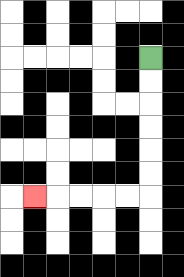{'start': '[6, 2]', 'end': '[1, 8]', 'path_directions': 'D,D,D,D,D,D,L,L,L,L,L', 'path_coordinates': '[[6, 2], [6, 3], [6, 4], [6, 5], [6, 6], [6, 7], [6, 8], [5, 8], [4, 8], [3, 8], [2, 8], [1, 8]]'}